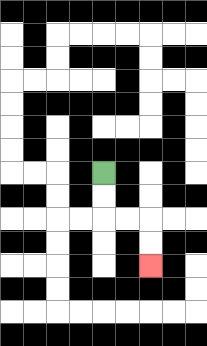{'start': '[4, 7]', 'end': '[6, 11]', 'path_directions': 'D,D,R,R,D,D', 'path_coordinates': '[[4, 7], [4, 8], [4, 9], [5, 9], [6, 9], [6, 10], [6, 11]]'}